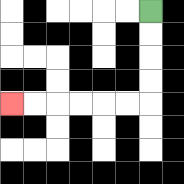{'start': '[6, 0]', 'end': '[0, 4]', 'path_directions': 'D,D,D,D,L,L,L,L,L,L', 'path_coordinates': '[[6, 0], [6, 1], [6, 2], [6, 3], [6, 4], [5, 4], [4, 4], [3, 4], [2, 4], [1, 4], [0, 4]]'}